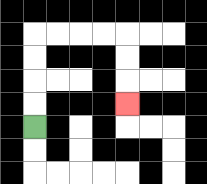{'start': '[1, 5]', 'end': '[5, 4]', 'path_directions': 'U,U,U,U,R,R,R,R,D,D,D', 'path_coordinates': '[[1, 5], [1, 4], [1, 3], [1, 2], [1, 1], [2, 1], [3, 1], [4, 1], [5, 1], [5, 2], [5, 3], [5, 4]]'}